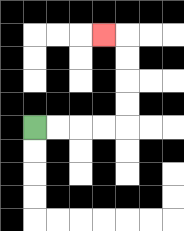{'start': '[1, 5]', 'end': '[4, 1]', 'path_directions': 'R,R,R,R,U,U,U,U,L', 'path_coordinates': '[[1, 5], [2, 5], [3, 5], [4, 5], [5, 5], [5, 4], [5, 3], [5, 2], [5, 1], [4, 1]]'}